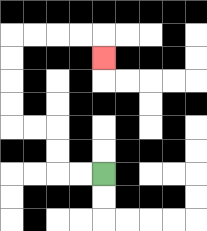{'start': '[4, 7]', 'end': '[4, 2]', 'path_directions': 'L,L,U,U,L,L,U,U,U,U,R,R,R,R,D', 'path_coordinates': '[[4, 7], [3, 7], [2, 7], [2, 6], [2, 5], [1, 5], [0, 5], [0, 4], [0, 3], [0, 2], [0, 1], [1, 1], [2, 1], [3, 1], [4, 1], [4, 2]]'}